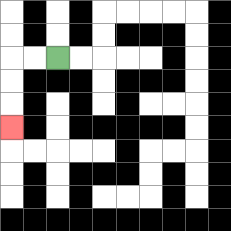{'start': '[2, 2]', 'end': '[0, 5]', 'path_directions': 'L,L,D,D,D', 'path_coordinates': '[[2, 2], [1, 2], [0, 2], [0, 3], [0, 4], [0, 5]]'}